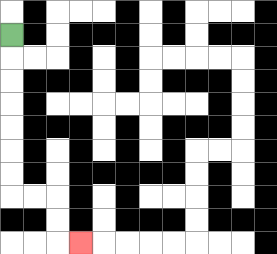{'start': '[0, 1]', 'end': '[3, 10]', 'path_directions': 'D,D,D,D,D,D,D,R,R,D,D,R', 'path_coordinates': '[[0, 1], [0, 2], [0, 3], [0, 4], [0, 5], [0, 6], [0, 7], [0, 8], [1, 8], [2, 8], [2, 9], [2, 10], [3, 10]]'}